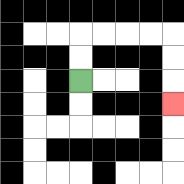{'start': '[3, 3]', 'end': '[7, 4]', 'path_directions': 'U,U,R,R,R,R,D,D,D', 'path_coordinates': '[[3, 3], [3, 2], [3, 1], [4, 1], [5, 1], [6, 1], [7, 1], [7, 2], [7, 3], [7, 4]]'}